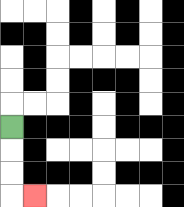{'start': '[0, 5]', 'end': '[1, 8]', 'path_directions': 'D,D,D,R', 'path_coordinates': '[[0, 5], [0, 6], [0, 7], [0, 8], [1, 8]]'}